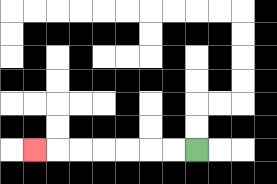{'start': '[8, 6]', 'end': '[1, 6]', 'path_directions': 'L,L,L,L,L,L,L', 'path_coordinates': '[[8, 6], [7, 6], [6, 6], [5, 6], [4, 6], [3, 6], [2, 6], [1, 6]]'}